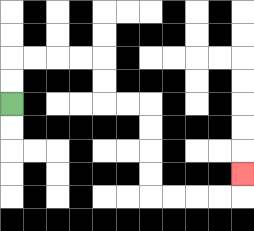{'start': '[0, 4]', 'end': '[10, 7]', 'path_directions': 'U,U,R,R,R,R,D,D,R,R,D,D,D,D,R,R,R,R,U', 'path_coordinates': '[[0, 4], [0, 3], [0, 2], [1, 2], [2, 2], [3, 2], [4, 2], [4, 3], [4, 4], [5, 4], [6, 4], [6, 5], [6, 6], [6, 7], [6, 8], [7, 8], [8, 8], [9, 8], [10, 8], [10, 7]]'}